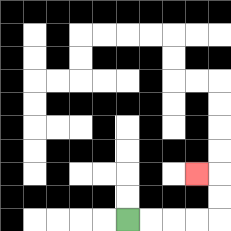{'start': '[5, 9]', 'end': '[8, 7]', 'path_directions': 'R,R,R,R,U,U,L', 'path_coordinates': '[[5, 9], [6, 9], [7, 9], [8, 9], [9, 9], [9, 8], [9, 7], [8, 7]]'}